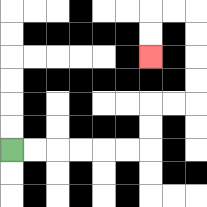{'start': '[0, 6]', 'end': '[6, 2]', 'path_directions': 'R,R,R,R,R,R,U,U,R,R,U,U,U,U,L,L,D,D', 'path_coordinates': '[[0, 6], [1, 6], [2, 6], [3, 6], [4, 6], [5, 6], [6, 6], [6, 5], [6, 4], [7, 4], [8, 4], [8, 3], [8, 2], [8, 1], [8, 0], [7, 0], [6, 0], [6, 1], [6, 2]]'}